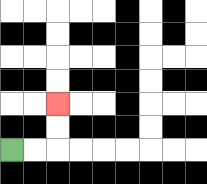{'start': '[0, 6]', 'end': '[2, 4]', 'path_directions': 'R,R,U,U', 'path_coordinates': '[[0, 6], [1, 6], [2, 6], [2, 5], [2, 4]]'}